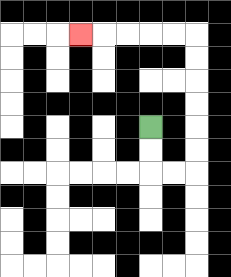{'start': '[6, 5]', 'end': '[3, 1]', 'path_directions': 'D,D,R,R,U,U,U,U,U,U,L,L,L,L,L', 'path_coordinates': '[[6, 5], [6, 6], [6, 7], [7, 7], [8, 7], [8, 6], [8, 5], [8, 4], [8, 3], [8, 2], [8, 1], [7, 1], [6, 1], [5, 1], [4, 1], [3, 1]]'}